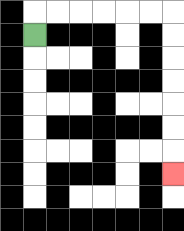{'start': '[1, 1]', 'end': '[7, 7]', 'path_directions': 'U,R,R,R,R,R,R,D,D,D,D,D,D,D', 'path_coordinates': '[[1, 1], [1, 0], [2, 0], [3, 0], [4, 0], [5, 0], [6, 0], [7, 0], [7, 1], [7, 2], [7, 3], [7, 4], [7, 5], [7, 6], [7, 7]]'}